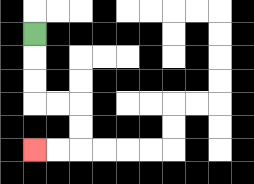{'start': '[1, 1]', 'end': '[1, 6]', 'path_directions': 'D,D,D,R,R,D,D,L,L', 'path_coordinates': '[[1, 1], [1, 2], [1, 3], [1, 4], [2, 4], [3, 4], [3, 5], [3, 6], [2, 6], [1, 6]]'}